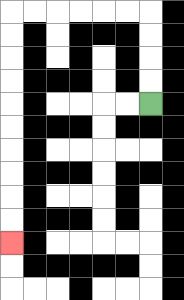{'start': '[6, 4]', 'end': '[0, 10]', 'path_directions': 'U,U,U,U,L,L,L,L,L,L,D,D,D,D,D,D,D,D,D,D', 'path_coordinates': '[[6, 4], [6, 3], [6, 2], [6, 1], [6, 0], [5, 0], [4, 0], [3, 0], [2, 0], [1, 0], [0, 0], [0, 1], [0, 2], [0, 3], [0, 4], [0, 5], [0, 6], [0, 7], [0, 8], [0, 9], [0, 10]]'}